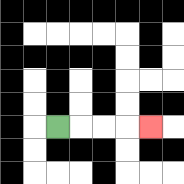{'start': '[2, 5]', 'end': '[6, 5]', 'path_directions': 'R,R,R,R', 'path_coordinates': '[[2, 5], [3, 5], [4, 5], [5, 5], [6, 5]]'}